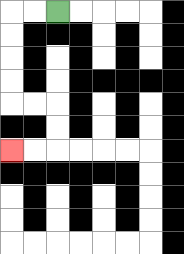{'start': '[2, 0]', 'end': '[0, 6]', 'path_directions': 'L,L,D,D,D,D,R,R,D,D,L,L', 'path_coordinates': '[[2, 0], [1, 0], [0, 0], [0, 1], [0, 2], [0, 3], [0, 4], [1, 4], [2, 4], [2, 5], [2, 6], [1, 6], [0, 6]]'}